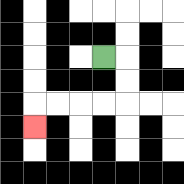{'start': '[4, 2]', 'end': '[1, 5]', 'path_directions': 'R,D,D,L,L,L,L,D', 'path_coordinates': '[[4, 2], [5, 2], [5, 3], [5, 4], [4, 4], [3, 4], [2, 4], [1, 4], [1, 5]]'}